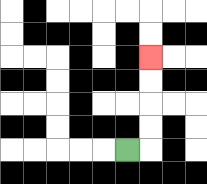{'start': '[5, 6]', 'end': '[6, 2]', 'path_directions': 'R,U,U,U,U', 'path_coordinates': '[[5, 6], [6, 6], [6, 5], [6, 4], [6, 3], [6, 2]]'}